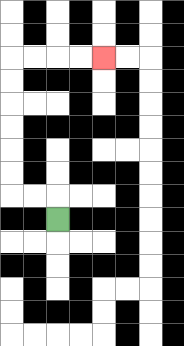{'start': '[2, 9]', 'end': '[4, 2]', 'path_directions': 'U,L,L,U,U,U,U,U,U,R,R,R,R', 'path_coordinates': '[[2, 9], [2, 8], [1, 8], [0, 8], [0, 7], [0, 6], [0, 5], [0, 4], [0, 3], [0, 2], [1, 2], [2, 2], [3, 2], [4, 2]]'}